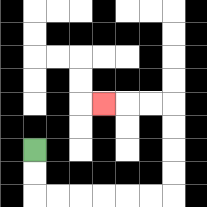{'start': '[1, 6]', 'end': '[4, 4]', 'path_directions': 'D,D,R,R,R,R,R,R,U,U,U,U,L,L,L', 'path_coordinates': '[[1, 6], [1, 7], [1, 8], [2, 8], [3, 8], [4, 8], [5, 8], [6, 8], [7, 8], [7, 7], [7, 6], [7, 5], [7, 4], [6, 4], [5, 4], [4, 4]]'}